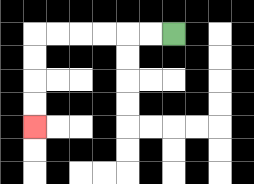{'start': '[7, 1]', 'end': '[1, 5]', 'path_directions': 'L,L,L,L,L,L,D,D,D,D', 'path_coordinates': '[[7, 1], [6, 1], [5, 1], [4, 1], [3, 1], [2, 1], [1, 1], [1, 2], [1, 3], [1, 4], [1, 5]]'}